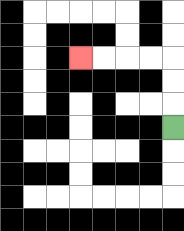{'start': '[7, 5]', 'end': '[3, 2]', 'path_directions': 'U,U,U,L,L,L,L', 'path_coordinates': '[[7, 5], [7, 4], [7, 3], [7, 2], [6, 2], [5, 2], [4, 2], [3, 2]]'}